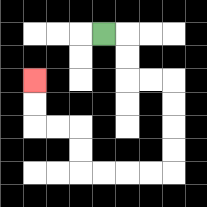{'start': '[4, 1]', 'end': '[1, 3]', 'path_directions': 'R,D,D,R,R,D,D,D,D,L,L,L,L,U,U,L,L,U,U', 'path_coordinates': '[[4, 1], [5, 1], [5, 2], [5, 3], [6, 3], [7, 3], [7, 4], [7, 5], [7, 6], [7, 7], [6, 7], [5, 7], [4, 7], [3, 7], [3, 6], [3, 5], [2, 5], [1, 5], [1, 4], [1, 3]]'}